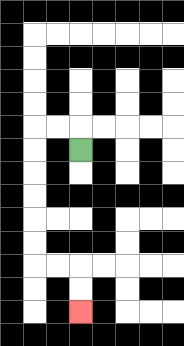{'start': '[3, 6]', 'end': '[3, 13]', 'path_directions': 'U,L,L,D,D,D,D,D,D,R,R,D,D', 'path_coordinates': '[[3, 6], [3, 5], [2, 5], [1, 5], [1, 6], [1, 7], [1, 8], [1, 9], [1, 10], [1, 11], [2, 11], [3, 11], [3, 12], [3, 13]]'}